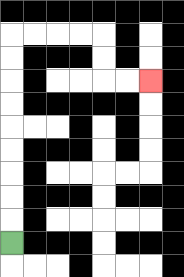{'start': '[0, 10]', 'end': '[6, 3]', 'path_directions': 'U,U,U,U,U,U,U,U,U,R,R,R,R,D,D,R,R', 'path_coordinates': '[[0, 10], [0, 9], [0, 8], [0, 7], [0, 6], [0, 5], [0, 4], [0, 3], [0, 2], [0, 1], [1, 1], [2, 1], [3, 1], [4, 1], [4, 2], [4, 3], [5, 3], [6, 3]]'}